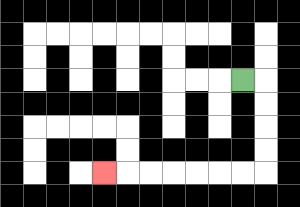{'start': '[10, 3]', 'end': '[4, 7]', 'path_directions': 'R,D,D,D,D,L,L,L,L,L,L,L', 'path_coordinates': '[[10, 3], [11, 3], [11, 4], [11, 5], [11, 6], [11, 7], [10, 7], [9, 7], [8, 7], [7, 7], [6, 7], [5, 7], [4, 7]]'}